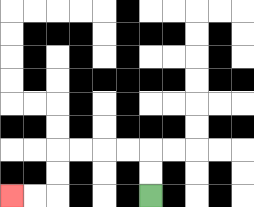{'start': '[6, 8]', 'end': '[0, 8]', 'path_directions': 'U,U,L,L,L,L,D,D,L,L', 'path_coordinates': '[[6, 8], [6, 7], [6, 6], [5, 6], [4, 6], [3, 6], [2, 6], [2, 7], [2, 8], [1, 8], [0, 8]]'}